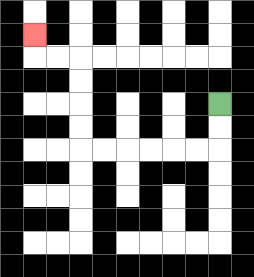{'start': '[9, 4]', 'end': '[1, 1]', 'path_directions': 'D,D,L,L,L,L,L,L,U,U,U,U,L,L,U', 'path_coordinates': '[[9, 4], [9, 5], [9, 6], [8, 6], [7, 6], [6, 6], [5, 6], [4, 6], [3, 6], [3, 5], [3, 4], [3, 3], [3, 2], [2, 2], [1, 2], [1, 1]]'}